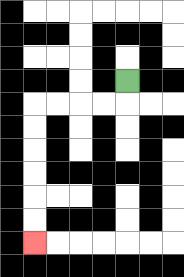{'start': '[5, 3]', 'end': '[1, 10]', 'path_directions': 'D,L,L,L,L,D,D,D,D,D,D', 'path_coordinates': '[[5, 3], [5, 4], [4, 4], [3, 4], [2, 4], [1, 4], [1, 5], [1, 6], [1, 7], [1, 8], [1, 9], [1, 10]]'}